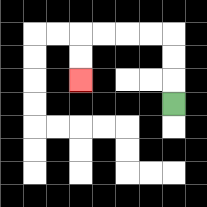{'start': '[7, 4]', 'end': '[3, 3]', 'path_directions': 'U,U,U,L,L,L,L,D,D', 'path_coordinates': '[[7, 4], [7, 3], [7, 2], [7, 1], [6, 1], [5, 1], [4, 1], [3, 1], [3, 2], [3, 3]]'}